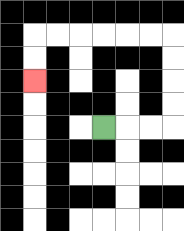{'start': '[4, 5]', 'end': '[1, 3]', 'path_directions': 'R,R,R,U,U,U,U,L,L,L,L,L,L,D,D', 'path_coordinates': '[[4, 5], [5, 5], [6, 5], [7, 5], [7, 4], [7, 3], [7, 2], [7, 1], [6, 1], [5, 1], [4, 1], [3, 1], [2, 1], [1, 1], [1, 2], [1, 3]]'}